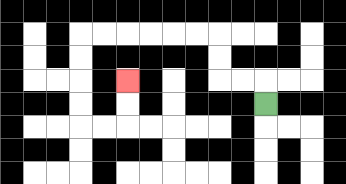{'start': '[11, 4]', 'end': '[5, 3]', 'path_directions': 'U,L,L,U,U,L,L,L,L,L,L,D,D,D,D,R,R,U,U', 'path_coordinates': '[[11, 4], [11, 3], [10, 3], [9, 3], [9, 2], [9, 1], [8, 1], [7, 1], [6, 1], [5, 1], [4, 1], [3, 1], [3, 2], [3, 3], [3, 4], [3, 5], [4, 5], [5, 5], [5, 4], [5, 3]]'}